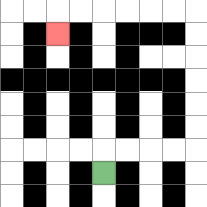{'start': '[4, 7]', 'end': '[2, 1]', 'path_directions': 'U,R,R,R,R,U,U,U,U,U,U,L,L,L,L,L,L,D', 'path_coordinates': '[[4, 7], [4, 6], [5, 6], [6, 6], [7, 6], [8, 6], [8, 5], [8, 4], [8, 3], [8, 2], [8, 1], [8, 0], [7, 0], [6, 0], [5, 0], [4, 0], [3, 0], [2, 0], [2, 1]]'}